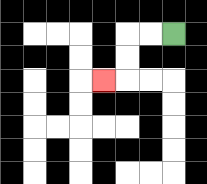{'start': '[7, 1]', 'end': '[4, 3]', 'path_directions': 'L,L,D,D,L', 'path_coordinates': '[[7, 1], [6, 1], [5, 1], [5, 2], [5, 3], [4, 3]]'}